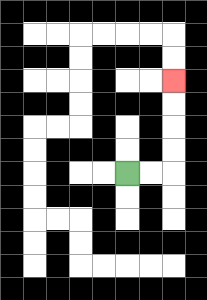{'start': '[5, 7]', 'end': '[7, 3]', 'path_directions': 'R,R,U,U,U,U', 'path_coordinates': '[[5, 7], [6, 7], [7, 7], [7, 6], [7, 5], [7, 4], [7, 3]]'}